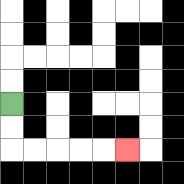{'start': '[0, 4]', 'end': '[5, 6]', 'path_directions': 'D,D,R,R,R,R,R', 'path_coordinates': '[[0, 4], [0, 5], [0, 6], [1, 6], [2, 6], [3, 6], [4, 6], [5, 6]]'}